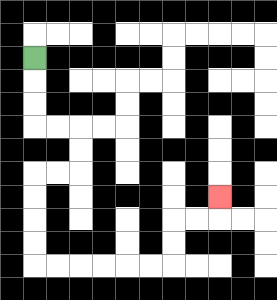{'start': '[1, 2]', 'end': '[9, 8]', 'path_directions': 'D,D,D,R,R,D,D,L,L,D,D,D,D,R,R,R,R,R,R,U,U,R,R,U', 'path_coordinates': '[[1, 2], [1, 3], [1, 4], [1, 5], [2, 5], [3, 5], [3, 6], [3, 7], [2, 7], [1, 7], [1, 8], [1, 9], [1, 10], [1, 11], [2, 11], [3, 11], [4, 11], [5, 11], [6, 11], [7, 11], [7, 10], [7, 9], [8, 9], [9, 9], [9, 8]]'}